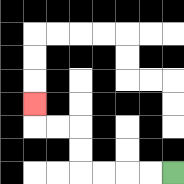{'start': '[7, 7]', 'end': '[1, 4]', 'path_directions': 'L,L,L,L,U,U,L,L,U', 'path_coordinates': '[[7, 7], [6, 7], [5, 7], [4, 7], [3, 7], [3, 6], [3, 5], [2, 5], [1, 5], [1, 4]]'}